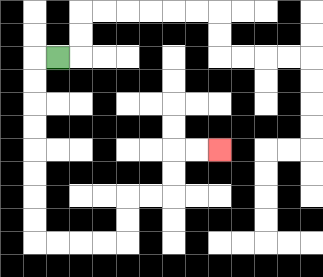{'start': '[2, 2]', 'end': '[9, 6]', 'path_directions': 'L,D,D,D,D,D,D,D,D,R,R,R,R,U,U,R,R,U,U,R,R', 'path_coordinates': '[[2, 2], [1, 2], [1, 3], [1, 4], [1, 5], [1, 6], [1, 7], [1, 8], [1, 9], [1, 10], [2, 10], [3, 10], [4, 10], [5, 10], [5, 9], [5, 8], [6, 8], [7, 8], [7, 7], [7, 6], [8, 6], [9, 6]]'}